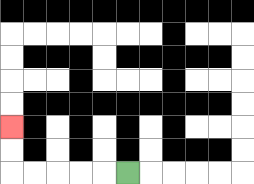{'start': '[5, 7]', 'end': '[0, 5]', 'path_directions': 'L,L,L,L,L,U,U', 'path_coordinates': '[[5, 7], [4, 7], [3, 7], [2, 7], [1, 7], [0, 7], [0, 6], [0, 5]]'}